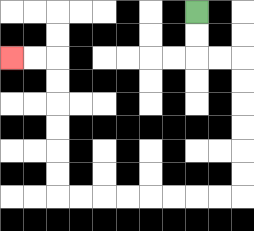{'start': '[8, 0]', 'end': '[0, 2]', 'path_directions': 'D,D,R,R,D,D,D,D,D,D,L,L,L,L,L,L,L,L,U,U,U,U,U,U,L,L', 'path_coordinates': '[[8, 0], [8, 1], [8, 2], [9, 2], [10, 2], [10, 3], [10, 4], [10, 5], [10, 6], [10, 7], [10, 8], [9, 8], [8, 8], [7, 8], [6, 8], [5, 8], [4, 8], [3, 8], [2, 8], [2, 7], [2, 6], [2, 5], [2, 4], [2, 3], [2, 2], [1, 2], [0, 2]]'}